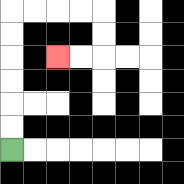{'start': '[0, 6]', 'end': '[2, 2]', 'path_directions': 'U,U,U,U,U,U,R,R,R,R,D,D,L,L', 'path_coordinates': '[[0, 6], [0, 5], [0, 4], [0, 3], [0, 2], [0, 1], [0, 0], [1, 0], [2, 0], [3, 0], [4, 0], [4, 1], [4, 2], [3, 2], [2, 2]]'}